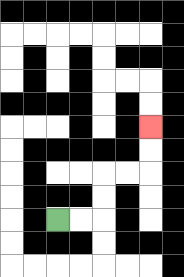{'start': '[2, 9]', 'end': '[6, 5]', 'path_directions': 'R,R,U,U,R,R,U,U', 'path_coordinates': '[[2, 9], [3, 9], [4, 9], [4, 8], [4, 7], [5, 7], [6, 7], [6, 6], [6, 5]]'}